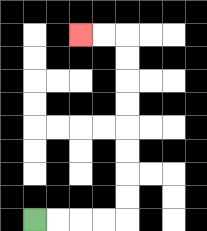{'start': '[1, 9]', 'end': '[3, 1]', 'path_directions': 'R,R,R,R,U,U,U,U,U,U,U,U,L,L', 'path_coordinates': '[[1, 9], [2, 9], [3, 9], [4, 9], [5, 9], [5, 8], [5, 7], [5, 6], [5, 5], [5, 4], [5, 3], [5, 2], [5, 1], [4, 1], [3, 1]]'}